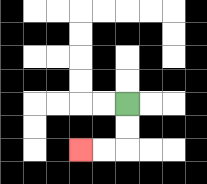{'start': '[5, 4]', 'end': '[3, 6]', 'path_directions': 'D,D,L,L', 'path_coordinates': '[[5, 4], [5, 5], [5, 6], [4, 6], [3, 6]]'}